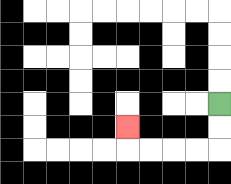{'start': '[9, 4]', 'end': '[5, 5]', 'path_directions': 'D,D,L,L,L,L,U', 'path_coordinates': '[[9, 4], [9, 5], [9, 6], [8, 6], [7, 6], [6, 6], [5, 6], [5, 5]]'}